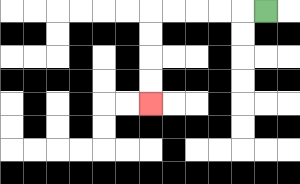{'start': '[11, 0]', 'end': '[6, 4]', 'path_directions': 'L,L,L,L,L,D,D,D,D', 'path_coordinates': '[[11, 0], [10, 0], [9, 0], [8, 0], [7, 0], [6, 0], [6, 1], [6, 2], [6, 3], [6, 4]]'}